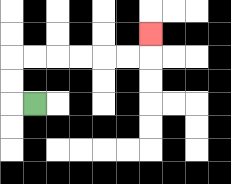{'start': '[1, 4]', 'end': '[6, 1]', 'path_directions': 'L,U,U,R,R,R,R,R,R,U', 'path_coordinates': '[[1, 4], [0, 4], [0, 3], [0, 2], [1, 2], [2, 2], [3, 2], [4, 2], [5, 2], [6, 2], [6, 1]]'}